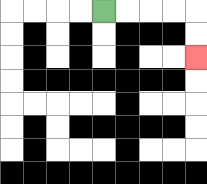{'start': '[4, 0]', 'end': '[8, 2]', 'path_directions': 'R,R,R,R,D,D', 'path_coordinates': '[[4, 0], [5, 0], [6, 0], [7, 0], [8, 0], [8, 1], [8, 2]]'}